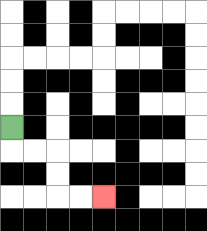{'start': '[0, 5]', 'end': '[4, 8]', 'path_directions': 'D,R,R,D,D,R,R', 'path_coordinates': '[[0, 5], [0, 6], [1, 6], [2, 6], [2, 7], [2, 8], [3, 8], [4, 8]]'}